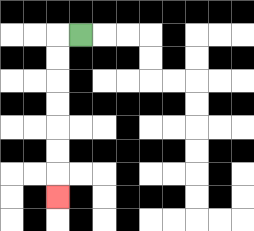{'start': '[3, 1]', 'end': '[2, 8]', 'path_directions': 'L,D,D,D,D,D,D,D', 'path_coordinates': '[[3, 1], [2, 1], [2, 2], [2, 3], [2, 4], [2, 5], [2, 6], [2, 7], [2, 8]]'}